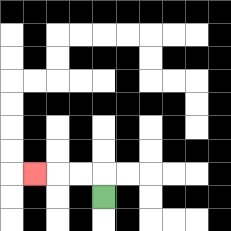{'start': '[4, 8]', 'end': '[1, 7]', 'path_directions': 'U,L,L,L', 'path_coordinates': '[[4, 8], [4, 7], [3, 7], [2, 7], [1, 7]]'}